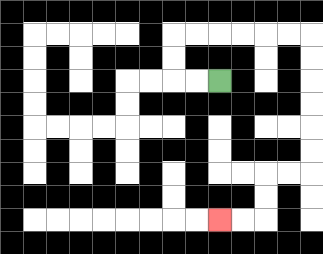{'start': '[9, 3]', 'end': '[9, 9]', 'path_directions': 'L,L,U,U,R,R,R,R,R,R,D,D,D,D,D,D,L,L,D,D,L,L', 'path_coordinates': '[[9, 3], [8, 3], [7, 3], [7, 2], [7, 1], [8, 1], [9, 1], [10, 1], [11, 1], [12, 1], [13, 1], [13, 2], [13, 3], [13, 4], [13, 5], [13, 6], [13, 7], [12, 7], [11, 7], [11, 8], [11, 9], [10, 9], [9, 9]]'}